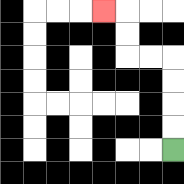{'start': '[7, 6]', 'end': '[4, 0]', 'path_directions': 'U,U,U,U,L,L,U,U,L', 'path_coordinates': '[[7, 6], [7, 5], [7, 4], [7, 3], [7, 2], [6, 2], [5, 2], [5, 1], [5, 0], [4, 0]]'}